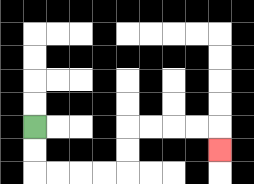{'start': '[1, 5]', 'end': '[9, 6]', 'path_directions': 'D,D,R,R,R,R,U,U,R,R,R,R,D', 'path_coordinates': '[[1, 5], [1, 6], [1, 7], [2, 7], [3, 7], [4, 7], [5, 7], [5, 6], [5, 5], [6, 5], [7, 5], [8, 5], [9, 5], [9, 6]]'}